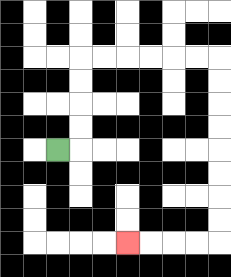{'start': '[2, 6]', 'end': '[5, 10]', 'path_directions': 'R,U,U,U,U,R,R,R,R,R,R,D,D,D,D,D,D,D,D,L,L,L,L', 'path_coordinates': '[[2, 6], [3, 6], [3, 5], [3, 4], [3, 3], [3, 2], [4, 2], [5, 2], [6, 2], [7, 2], [8, 2], [9, 2], [9, 3], [9, 4], [9, 5], [9, 6], [9, 7], [9, 8], [9, 9], [9, 10], [8, 10], [7, 10], [6, 10], [5, 10]]'}